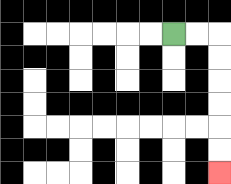{'start': '[7, 1]', 'end': '[9, 7]', 'path_directions': 'R,R,D,D,D,D,D,D', 'path_coordinates': '[[7, 1], [8, 1], [9, 1], [9, 2], [9, 3], [9, 4], [9, 5], [9, 6], [9, 7]]'}